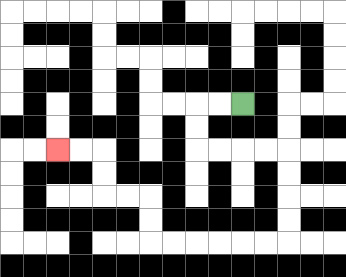{'start': '[10, 4]', 'end': '[2, 6]', 'path_directions': 'L,L,D,D,R,R,R,R,D,D,D,D,L,L,L,L,L,L,U,U,L,L,U,U,L,L', 'path_coordinates': '[[10, 4], [9, 4], [8, 4], [8, 5], [8, 6], [9, 6], [10, 6], [11, 6], [12, 6], [12, 7], [12, 8], [12, 9], [12, 10], [11, 10], [10, 10], [9, 10], [8, 10], [7, 10], [6, 10], [6, 9], [6, 8], [5, 8], [4, 8], [4, 7], [4, 6], [3, 6], [2, 6]]'}